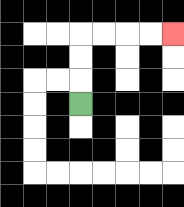{'start': '[3, 4]', 'end': '[7, 1]', 'path_directions': 'U,U,U,R,R,R,R', 'path_coordinates': '[[3, 4], [3, 3], [3, 2], [3, 1], [4, 1], [5, 1], [6, 1], [7, 1]]'}